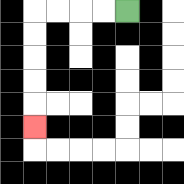{'start': '[5, 0]', 'end': '[1, 5]', 'path_directions': 'L,L,L,L,D,D,D,D,D', 'path_coordinates': '[[5, 0], [4, 0], [3, 0], [2, 0], [1, 0], [1, 1], [1, 2], [1, 3], [1, 4], [1, 5]]'}